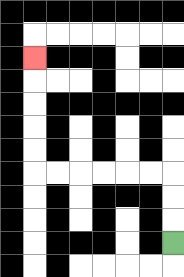{'start': '[7, 10]', 'end': '[1, 2]', 'path_directions': 'U,U,U,L,L,L,L,L,L,U,U,U,U,U', 'path_coordinates': '[[7, 10], [7, 9], [7, 8], [7, 7], [6, 7], [5, 7], [4, 7], [3, 7], [2, 7], [1, 7], [1, 6], [1, 5], [1, 4], [1, 3], [1, 2]]'}